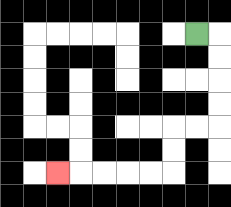{'start': '[8, 1]', 'end': '[2, 7]', 'path_directions': 'R,D,D,D,D,L,L,D,D,L,L,L,L,L', 'path_coordinates': '[[8, 1], [9, 1], [9, 2], [9, 3], [9, 4], [9, 5], [8, 5], [7, 5], [7, 6], [7, 7], [6, 7], [5, 7], [4, 7], [3, 7], [2, 7]]'}